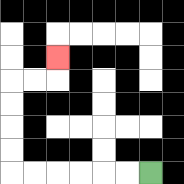{'start': '[6, 7]', 'end': '[2, 2]', 'path_directions': 'L,L,L,L,L,L,U,U,U,U,R,R,U', 'path_coordinates': '[[6, 7], [5, 7], [4, 7], [3, 7], [2, 7], [1, 7], [0, 7], [0, 6], [0, 5], [0, 4], [0, 3], [1, 3], [2, 3], [2, 2]]'}